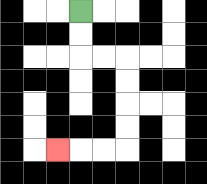{'start': '[3, 0]', 'end': '[2, 6]', 'path_directions': 'D,D,R,R,D,D,D,D,L,L,L', 'path_coordinates': '[[3, 0], [3, 1], [3, 2], [4, 2], [5, 2], [5, 3], [5, 4], [5, 5], [5, 6], [4, 6], [3, 6], [2, 6]]'}